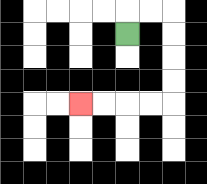{'start': '[5, 1]', 'end': '[3, 4]', 'path_directions': 'U,R,R,D,D,D,D,L,L,L,L', 'path_coordinates': '[[5, 1], [5, 0], [6, 0], [7, 0], [7, 1], [7, 2], [7, 3], [7, 4], [6, 4], [5, 4], [4, 4], [3, 4]]'}